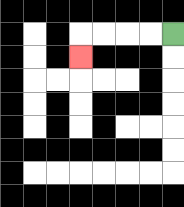{'start': '[7, 1]', 'end': '[3, 2]', 'path_directions': 'L,L,L,L,D', 'path_coordinates': '[[7, 1], [6, 1], [5, 1], [4, 1], [3, 1], [3, 2]]'}